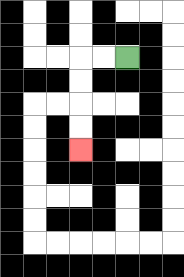{'start': '[5, 2]', 'end': '[3, 6]', 'path_directions': 'L,L,D,D,D,D', 'path_coordinates': '[[5, 2], [4, 2], [3, 2], [3, 3], [3, 4], [3, 5], [3, 6]]'}